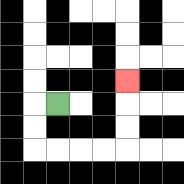{'start': '[2, 4]', 'end': '[5, 3]', 'path_directions': 'L,D,D,R,R,R,R,U,U,U', 'path_coordinates': '[[2, 4], [1, 4], [1, 5], [1, 6], [2, 6], [3, 6], [4, 6], [5, 6], [5, 5], [5, 4], [5, 3]]'}